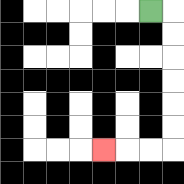{'start': '[6, 0]', 'end': '[4, 6]', 'path_directions': 'R,D,D,D,D,D,D,L,L,L', 'path_coordinates': '[[6, 0], [7, 0], [7, 1], [7, 2], [7, 3], [7, 4], [7, 5], [7, 6], [6, 6], [5, 6], [4, 6]]'}